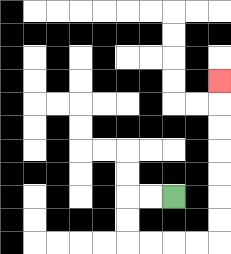{'start': '[7, 8]', 'end': '[9, 3]', 'path_directions': 'L,L,D,D,R,R,R,R,U,U,U,U,U,U,U', 'path_coordinates': '[[7, 8], [6, 8], [5, 8], [5, 9], [5, 10], [6, 10], [7, 10], [8, 10], [9, 10], [9, 9], [9, 8], [9, 7], [9, 6], [9, 5], [9, 4], [9, 3]]'}